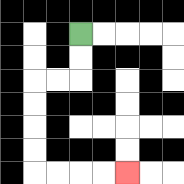{'start': '[3, 1]', 'end': '[5, 7]', 'path_directions': 'D,D,L,L,D,D,D,D,R,R,R,R', 'path_coordinates': '[[3, 1], [3, 2], [3, 3], [2, 3], [1, 3], [1, 4], [1, 5], [1, 6], [1, 7], [2, 7], [3, 7], [4, 7], [5, 7]]'}